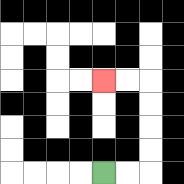{'start': '[4, 7]', 'end': '[4, 3]', 'path_directions': 'R,R,U,U,U,U,L,L', 'path_coordinates': '[[4, 7], [5, 7], [6, 7], [6, 6], [6, 5], [6, 4], [6, 3], [5, 3], [4, 3]]'}